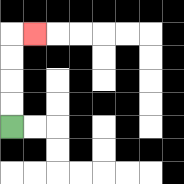{'start': '[0, 5]', 'end': '[1, 1]', 'path_directions': 'U,U,U,U,R', 'path_coordinates': '[[0, 5], [0, 4], [0, 3], [0, 2], [0, 1], [1, 1]]'}